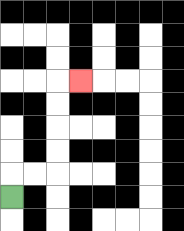{'start': '[0, 8]', 'end': '[3, 3]', 'path_directions': 'U,R,R,U,U,U,U,R', 'path_coordinates': '[[0, 8], [0, 7], [1, 7], [2, 7], [2, 6], [2, 5], [2, 4], [2, 3], [3, 3]]'}